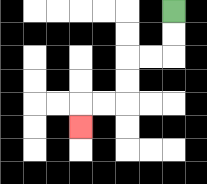{'start': '[7, 0]', 'end': '[3, 5]', 'path_directions': 'D,D,L,L,D,D,L,L,D', 'path_coordinates': '[[7, 0], [7, 1], [7, 2], [6, 2], [5, 2], [5, 3], [5, 4], [4, 4], [3, 4], [3, 5]]'}